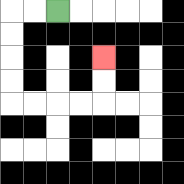{'start': '[2, 0]', 'end': '[4, 2]', 'path_directions': 'L,L,D,D,D,D,R,R,R,R,U,U', 'path_coordinates': '[[2, 0], [1, 0], [0, 0], [0, 1], [0, 2], [0, 3], [0, 4], [1, 4], [2, 4], [3, 4], [4, 4], [4, 3], [4, 2]]'}